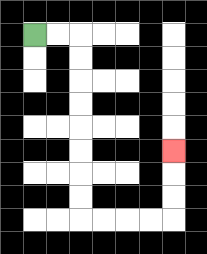{'start': '[1, 1]', 'end': '[7, 6]', 'path_directions': 'R,R,D,D,D,D,D,D,D,D,R,R,R,R,U,U,U', 'path_coordinates': '[[1, 1], [2, 1], [3, 1], [3, 2], [3, 3], [3, 4], [3, 5], [3, 6], [3, 7], [3, 8], [3, 9], [4, 9], [5, 9], [6, 9], [7, 9], [7, 8], [7, 7], [7, 6]]'}